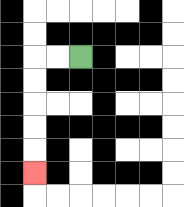{'start': '[3, 2]', 'end': '[1, 7]', 'path_directions': 'L,L,D,D,D,D,D', 'path_coordinates': '[[3, 2], [2, 2], [1, 2], [1, 3], [1, 4], [1, 5], [1, 6], [1, 7]]'}